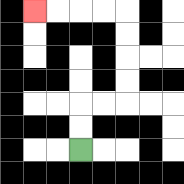{'start': '[3, 6]', 'end': '[1, 0]', 'path_directions': 'U,U,R,R,U,U,U,U,L,L,L,L', 'path_coordinates': '[[3, 6], [3, 5], [3, 4], [4, 4], [5, 4], [5, 3], [5, 2], [5, 1], [5, 0], [4, 0], [3, 0], [2, 0], [1, 0]]'}